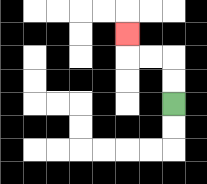{'start': '[7, 4]', 'end': '[5, 1]', 'path_directions': 'U,U,L,L,U', 'path_coordinates': '[[7, 4], [7, 3], [7, 2], [6, 2], [5, 2], [5, 1]]'}